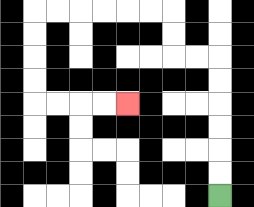{'start': '[9, 8]', 'end': '[5, 4]', 'path_directions': 'U,U,U,U,U,U,L,L,U,U,L,L,L,L,L,L,D,D,D,D,R,R,R,R', 'path_coordinates': '[[9, 8], [9, 7], [9, 6], [9, 5], [9, 4], [9, 3], [9, 2], [8, 2], [7, 2], [7, 1], [7, 0], [6, 0], [5, 0], [4, 0], [3, 0], [2, 0], [1, 0], [1, 1], [1, 2], [1, 3], [1, 4], [2, 4], [3, 4], [4, 4], [5, 4]]'}